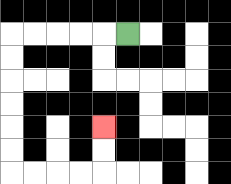{'start': '[5, 1]', 'end': '[4, 5]', 'path_directions': 'L,L,L,L,L,D,D,D,D,D,D,R,R,R,R,U,U', 'path_coordinates': '[[5, 1], [4, 1], [3, 1], [2, 1], [1, 1], [0, 1], [0, 2], [0, 3], [0, 4], [0, 5], [0, 6], [0, 7], [1, 7], [2, 7], [3, 7], [4, 7], [4, 6], [4, 5]]'}